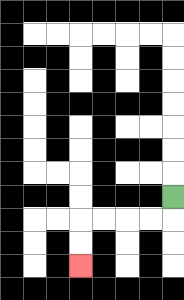{'start': '[7, 8]', 'end': '[3, 11]', 'path_directions': 'D,L,L,L,L,D,D', 'path_coordinates': '[[7, 8], [7, 9], [6, 9], [5, 9], [4, 9], [3, 9], [3, 10], [3, 11]]'}